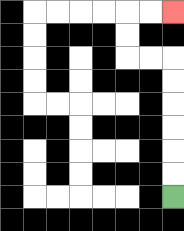{'start': '[7, 8]', 'end': '[7, 0]', 'path_directions': 'U,U,U,U,U,U,L,L,U,U,R,R', 'path_coordinates': '[[7, 8], [7, 7], [7, 6], [7, 5], [7, 4], [7, 3], [7, 2], [6, 2], [5, 2], [5, 1], [5, 0], [6, 0], [7, 0]]'}